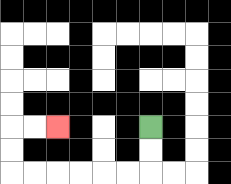{'start': '[6, 5]', 'end': '[2, 5]', 'path_directions': 'D,D,L,L,L,L,L,L,U,U,R,R', 'path_coordinates': '[[6, 5], [6, 6], [6, 7], [5, 7], [4, 7], [3, 7], [2, 7], [1, 7], [0, 7], [0, 6], [0, 5], [1, 5], [2, 5]]'}